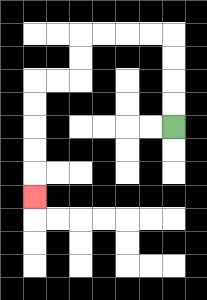{'start': '[7, 5]', 'end': '[1, 8]', 'path_directions': 'U,U,U,U,L,L,L,L,D,D,L,L,D,D,D,D,D', 'path_coordinates': '[[7, 5], [7, 4], [7, 3], [7, 2], [7, 1], [6, 1], [5, 1], [4, 1], [3, 1], [3, 2], [3, 3], [2, 3], [1, 3], [1, 4], [1, 5], [1, 6], [1, 7], [1, 8]]'}